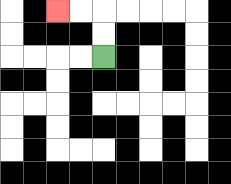{'start': '[4, 2]', 'end': '[2, 0]', 'path_directions': 'U,U,L,L', 'path_coordinates': '[[4, 2], [4, 1], [4, 0], [3, 0], [2, 0]]'}